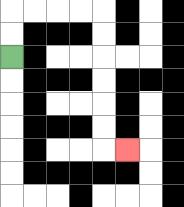{'start': '[0, 2]', 'end': '[5, 6]', 'path_directions': 'U,U,R,R,R,R,D,D,D,D,D,D,R', 'path_coordinates': '[[0, 2], [0, 1], [0, 0], [1, 0], [2, 0], [3, 0], [4, 0], [4, 1], [4, 2], [4, 3], [4, 4], [4, 5], [4, 6], [5, 6]]'}